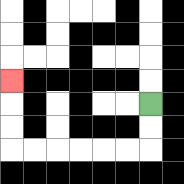{'start': '[6, 4]', 'end': '[0, 3]', 'path_directions': 'D,D,L,L,L,L,L,L,U,U,U', 'path_coordinates': '[[6, 4], [6, 5], [6, 6], [5, 6], [4, 6], [3, 6], [2, 6], [1, 6], [0, 6], [0, 5], [0, 4], [0, 3]]'}